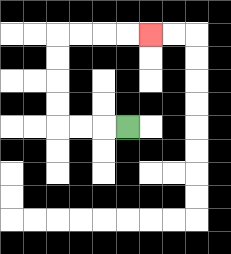{'start': '[5, 5]', 'end': '[6, 1]', 'path_directions': 'L,L,L,U,U,U,U,R,R,R,R', 'path_coordinates': '[[5, 5], [4, 5], [3, 5], [2, 5], [2, 4], [2, 3], [2, 2], [2, 1], [3, 1], [4, 1], [5, 1], [6, 1]]'}